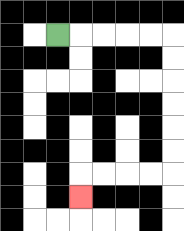{'start': '[2, 1]', 'end': '[3, 8]', 'path_directions': 'R,R,R,R,R,D,D,D,D,D,D,L,L,L,L,D', 'path_coordinates': '[[2, 1], [3, 1], [4, 1], [5, 1], [6, 1], [7, 1], [7, 2], [7, 3], [7, 4], [7, 5], [7, 6], [7, 7], [6, 7], [5, 7], [4, 7], [3, 7], [3, 8]]'}